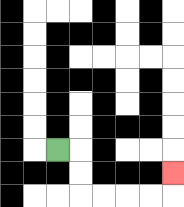{'start': '[2, 6]', 'end': '[7, 7]', 'path_directions': 'R,D,D,R,R,R,R,U', 'path_coordinates': '[[2, 6], [3, 6], [3, 7], [3, 8], [4, 8], [5, 8], [6, 8], [7, 8], [7, 7]]'}